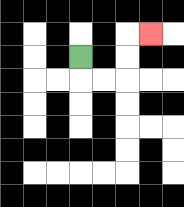{'start': '[3, 2]', 'end': '[6, 1]', 'path_directions': 'D,R,R,U,U,R', 'path_coordinates': '[[3, 2], [3, 3], [4, 3], [5, 3], [5, 2], [5, 1], [6, 1]]'}